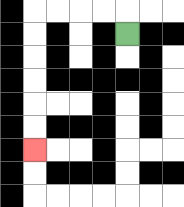{'start': '[5, 1]', 'end': '[1, 6]', 'path_directions': 'U,L,L,L,L,D,D,D,D,D,D', 'path_coordinates': '[[5, 1], [5, 0], [4, 0], [3, 0], [2, 0], [1, 0], [1, 1], [1, 2], [1, 3], [1, 4], [1, 5], [1, 6]]'}